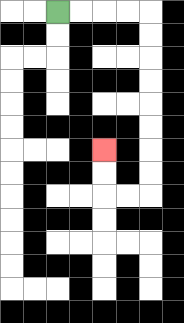{'start': '[2, 0]', 'end': '[4, 6]', 'path_directions': 'R,R,R,R,D,D,D,D,D,D,D,D,L,L,U,U', 'path_coordinates': '[[2, 0], [3, 0], [4, 0], [5, 0], [6, 0], [6, 1], [6, 2], [6, 3], [6, 4], [6, 5], [6, 6], [6, 7], [6, 8], [5, 8], [4, 8], [4, 7], [4, 6]]'}